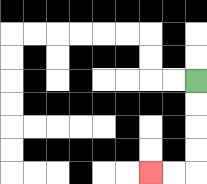{'start': '[8, 3]', 'end': '[6, 7]', 'path_directions': 'D,D,D,D,L,L', 'path_coordinates': '[[8, 3], [8, 4], [8, 5], [8, 6], [8, 7], [7, 7], [6, 7]]'}